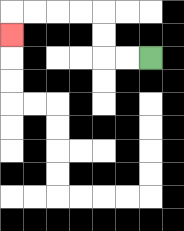{'start': '[6, 2]', 'end': '[0, 1]', 'path_directions': 'L,L,U,U,L,L,L,L,D', 'path_coordinates': '[[6, 2], [5, 2], [4, 2], [4, 1], [4, 0], [3, 0], [2, 0], [1, 0], [0, 0], [0, 1]]'}